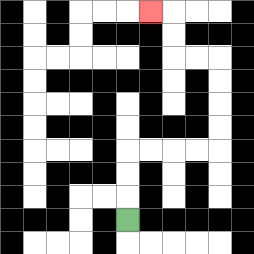{'start': '[5, 9]', 'end': '[6, 0]', 'path_directions': 'U,U,U,R,R,R,R,U,U,U,U,L,L,U,U,L', 'path_coordinates': '[[5, 9], [5, 8], [5, 7], [5, 6], [6, 6], [7, 6], [8, 6], [9, 6], [9, 5], [9, 4], [9, 3], [9, 2], [8, 2], [7, 2], [7, 1], [7, 0], [6, 0]]'}